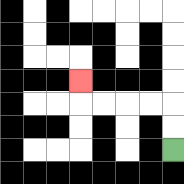{'start': '[7, 6]', 'end': '[3, 3]', 'path_directions': 'U,U,L,L,L,L,U', 'path_coordinates': '[[7, 6], [7, 5], [7, 4], [6, 4], [5, 4], [4, 4], [3, 4], [3, 3]]'}